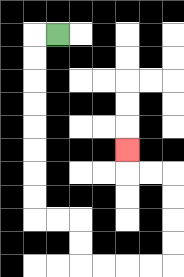{'start': '[2, 1]', 'end': '[5, 6]', 'path_directions': 'L,D,D,D,D,D,D,D,D,R,R,D,D,R,R,R,R,U,U,U,U,L,L,U', 'path_coordinates': '[[2, 1], [1, 1], [1, 2], [1, 3], [1, 4], [1, 5], [1, 6], [1, 7], [1, 8], [1, 9], [2, 9], [3, 9], [3, 10], [3, 11], [4, 11], [5, 11], [6, 11], [7, 11], [7, 10], [7, 9], [7, 8], [7, 7], [6, 7], [5, 7], [5, 6]]'}